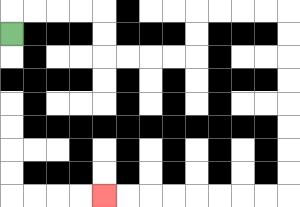{'start': '[0, 1]', 'end': '[4, 8]', 'path_directions': 'U,R,R,R,R,D,D,R,R,R,R,U,U,R,R,R,R,D,D,D,D,D,D,D,D,L,L,L,L,L,L,L,L', 'path_coordinates': '[[0, 1], [0, 0], [1, 0], [2, 0], [3, 0], [4, 0], [4, 1], [4, 2], [5, 2], [6, 2], [7, 2], [8, 2], [8, 1], [8, 0], [9, 0], [10, 0], [11, 0], [12, 0], [12, 1], [12, 2], [12, 3], [12, 4], [12, 5], [12, 6], [12, 7], [12, 8], [11, 8], [10, 8], [9, 8], [8, 8], [7, 8], [6, 8], [5, 8], [4, 8]]'}